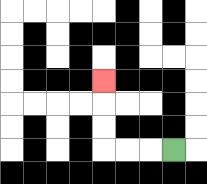{'start': '[7, 6]', 'end': '[4, 3]', 'path_directions': 'L,L,L,U,U,U', 'path_coordinates': '[[7, 6], [6, 6], [5, 6], [4, 6], [4, 5], [4, 4], [4, 3]]'}